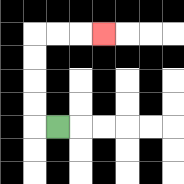{'start': '[2, 5]', 'end': '[4, 1]', 'path_directions': 'L,U,U,U,U,R,R,R', 'path_coordinates': '[[2, 5], [1, 5], [1, 4], [1, 3], [1, 2], [1, 1], [2, 1], [3, 1], [4, 1]]'}